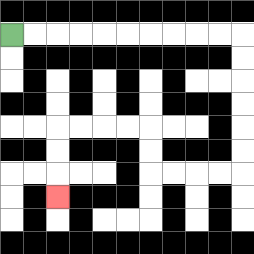{'start': '[0, 1]', 'end': '[2, 8]', 'path_directions': 'R,R,R,R,R,R,R,R,R,R,D,D,D,D,D,D,L,L,L,L,U,U,L,L,L,L,D,D,D', 'path_coordinates': '[[0, 1], [1, 1], [2, 1], [3, 1], [4, 1], [5, 1], [6, 1], [7, 1], [8, 1], [9, 1], [10, 1], [10, 2], [10, 3], [10, 4], [10, 5], [10, 6], [10, 7], [9, 7], [8, 7], [7, 7], [6, 7], [6, 6], [6, 5], [5, 5], [4, 5], [3, 5], [2, 5], [2, 6], [2, 7], [2, 8]]'}